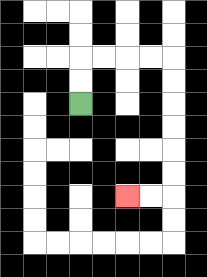{'start': '[3, 4]', 'end': '[5, 8]', 'path_directions': 'U,U,R,R,R,R,D,D,D,D,D,D,L,L', 'path_coordinates': '[[3, 4], [3, 3], [3, 2], [4, 2], [5, 2], [6, 2], [7, 2], [7, 3], [7, 4], [7, 5], [7, 6], [7, 7], [7, 8], [6, 8], [5, 8]]'}